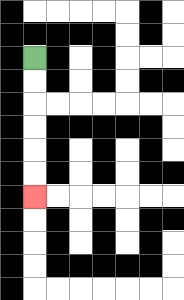{'start': '[1, 2]', 'end': '[1, 8]', 'path_directions': 'D,D,D,D,D,D', 'path_coordinates': '[[1, 2], [1, 3], [1, 4], [1, 5], [1, 6], [1, 7], [1, 8]]'}